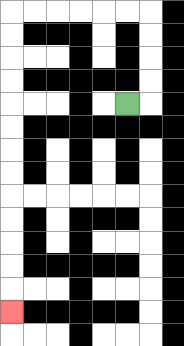{'start': '[5, 4]', 'end': '[0, 13]', 'path_directions': 'R,U,U,U,U,L,L,L,L,L,L,D,D,D,D,D,D,D,D,D,D,D,D,D', 'path_coordinates': '[[5, 4], [6, 4], [6, 3], [6, 2], [6, 1], [6, 0], [5, 0], [4, 0], [3, 0], [2, 0], [1, 0], [0, 0], [0, 1], [0, 2], [0, 3], [0, 4], [0, 5], [0, 6], [0, 7], [0, 8], [0, 9], [0, 10], [0, 11], [0, 12], [0, 13]]'}